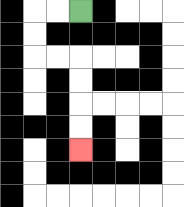{'start': '[3, 0]', 'end': '[3, 6]', 'path_directions': 'L,L,D,D,R,R,D,D,D,D', 'path_coordinates': '[[3, 0], [2, 0], [1, 0], [1, 1], [1, 2], [2, 2], [3, 2], [3, 3], [3, 4], [3, 5], [3, 6]]'}